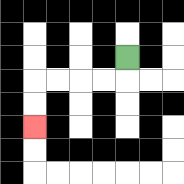{'start': '[5, 2]', 'end': '[1, 5]', 'path_directions': 'D,L,L,L,L,D,D', 'path_coordinates': '[[5, 2], [5, 3], [4, 3], [3, 3], [2, 3], [1, 3], [1, 4], [1, 5]]'}